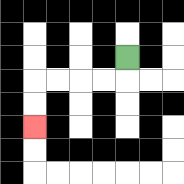{'start': '[5, 2]', 'end': '[1, 5]', 'path_directions': 'D,L,L,L,L,D,D', 'path_coordinates': '[[5, 2], [5, 3], [4, 3], [3, 3], [2, 3], [1, 3], [1, 4], [1, 5]]'}